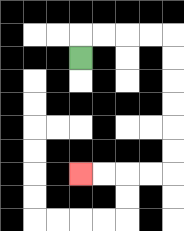{'start': '[3, 2]', 'end': '[3, 7]', 'path_directions': 'U,R,R,R,R,D,D,D,D,D,D,L,L,L,L', 'path_coordinates': '[[3, 2], [3, 1], [4, 1], [5, 1], [6, 1], [7, 1], [7, 2], [7, 3], [7, 4], [7, 5], [7, 6], [7, 7], [6, 7], [5, 7], [4, 7], [3, 7]]'}